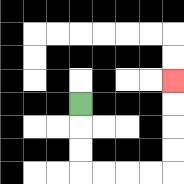{'start': '[3, 4]', 'end': '[7, 3]', 'path_directions': 'D,D,D,R,R,R,R,U,U,U,U', 'path_coordinates': '[[3, 4], [3, 5], [3, 6], [3, 7], [4, 7], [5, 7], [6, 7], [7, 7], [7, 6], [7, 5], [7, 4], [7, 3]]'}